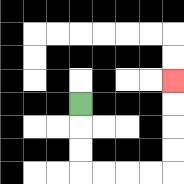{'start': '[3, 4]', 'end': '[7, 3]', 'path_directions': 'D,D,D,R,R,R,R,U,U,U,U', 'path_coordinates': '[[3, 4], [3, 5], [3, 6], [3, 7], [4, 7], [5, 7], [6, 7], [7, 7], [7, 6], [7, 5], [7, 4], [7, 3]]'}